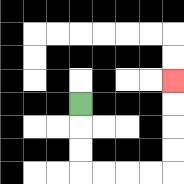{'start': '[3, 4]', 'end': '[7, 3]', 'path_directions': 'D,D,D,R,R,R,R,U,U,U,U', 'path_coordinates': '[[3, 4], [3, 5], [3, 6], [3, 7], [4, 7], [5, 7], [6, 7], [7, 7], [7, 6], [7, 5], [7, 4], [7, 3]]'}